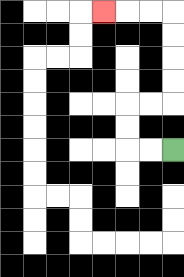{'start': '[7, 6]', 'end': '[4, 0]', 'path_directions': 'L,L,U,U,R,R,U,U,U,U,L,L,L', 'path_coordinates': '[[7, 6], [6, 6], [5, 6], [5, 5], [5, 4], [6, 4], [7, 4], [7, 3], [7, 2], [7, 1], [7, 0], [6, 0], [5, 0], [4, 0]]'}